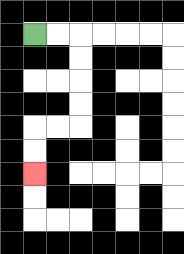{'start': '[1, 1]', 'end': '[1, 7]', 'path_directions': 'R,R,D,D,D,D,L,L,D,D', 'path_coordinates': '[[1, 1], [2, 1], [3, 1], [3, 2], [3, 3], [3, 4], [3, 5], [2, 5], [1, 5], [1, 6], [1, 7]]'}